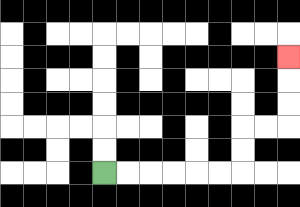{'start': '[4, 7]', 'end': '[12, 2]', 'path_directions': 'R,R,R,R,R,R,U,U,R,R,U,U,U', 'path_coordinates': '[[4, 7], [5, 7], [6, 7], [7, 7], [8, 7], [9, 7], [10, 7], [10, 6], [10, 5], [11, 5], [12, 5], [12, 4], [12, 3], [12, 2]]'}